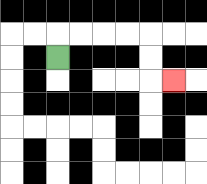{'start': '[2, 2]', 'end': '[7, 3]', 'path_directions': 'U,R,R,R,R,D,D,R', 'path_coordinates': '[[2, 2], [2, 1], [3, 1], [4, 1], [5, 1], [6, 1], [6, 2], [6, 3], [7, 3]]'}